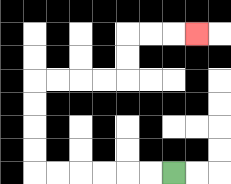{'start': '[7, 7]', 'end': '[8, 1]', 'path_directions': 'L,L,L,L,L,L,U,U,U,U,R,R,R,R,U,U,R,R,R', 'path_coordinates': '[[7, 7], [6, 7], [5, 7], [4, 7], [3, 7], [2, 7], [1, 7], [1, 6], [1, 5], [1, 4], [1, 3], [2, 3], [3, 3], [4, 3], [5, 3], [5, 2], [5, 1], [6, 1], [7, 1], [8, 1]]'}